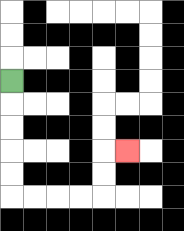{'start': '[0, 3]', 'end': '[5, 6]', 'path_directions': 'D,D,D,D,D,R,R,R,R,U,U,R', 'path_coordinates': '[[0, 3], [0, 4], [0, 5], [0, 6], [0, 7], [0, 8], [1, 8], [2, 8], [3, 8], [4, 8], [4, 7], [4, 6], [5, 6]]'}